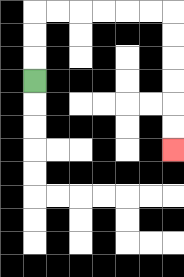{'start': '[1, 3]', 'end': '[7, 6]', 'path_directions': 'U,U,U,R,R,R,R,R,R,D,D,D,D,D,D', 'path_coordinates': '[[1, 3], [1, 2], [1, 1], [1, 0], [2, 0], [3, 0], [4, 0], [5, 0], [6, 0], [7, 0], [7, 1], [7, 2], [7, 3], [7, 4], [7, 5], [7, 6]]'}